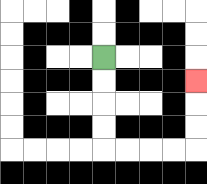{'start': '[4, 2]', 'end': '[8, 3]', 'path_directions': 'D,D,D,D,R,R,R,R,U,U,U', 'path_coordinates': '[[4, 2], [4, 3], [4, 4], [4, 5], [4, 6], [5, 6], [6, 6], [7, 6], [8, 6], [8, 5], [8, 4], [8, 3]]'}